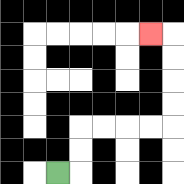{'start': '[2, 7]', 'end': '[6, 1]', 'path_directions': 'R,U,U,R,R,R,R,U,U,U,U,L', 'path_coordinates': '[[2, 7], [3, 7], [3, 6], [3, 5], [4, 5], [5, 5], [6, 5], [7, 5], [7, 4], [7, 3], [7, 2], [7, 1], [6, 1]]'}